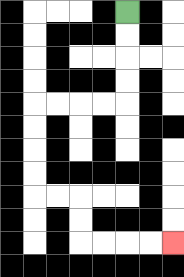{'start': '[5, 0]', 'end': '[7, 10]', 'path_directions': 'D,D,D,D,L,L,L,L,D,D,D,D,R,R,D,D,R,R,R,R', 'path_coordinates': '[[5, 0], [5, 1], [5, 2], [5, 3], [5, 4], [4, 4], [3, 4], [2, 4], [1, 4], [1, 5], [1, 6], [1, 7], [1, 8], [2, 8], [3, 8], [3, 9], [3, 10], [4, 10], [5, 10], [6, 10], [7, 10]]'}